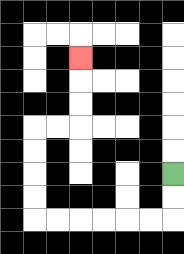{'start': '[7, 7]', 'end': '[3, 2]', 'path_directions': 'D,D,L,L,L,L,L,L,U,U,U,U,R,R,U,U,U', 'path_coordinates': '[[7, 7], [7, 8], [7, 9], [6, 9], [5, 9], [4, 9], [3, 9], [2, 9], [1, 9], [1, 8], [1, 7], [1, 6], [1, 5], [2, 5], [3, 5], [3, 4], [3, 3], [3, 2]]'}